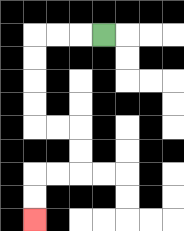{'start': '[4, 1]', 'end': '[1, 9]', 'path_directions': 'L,L,L,D,D,D,D,R,R,D,D,L,L,D,D', 'path_coordinates': '[[4, 1], [3, 1], [2, 1], [1, 1], [1, 2], [1, 3], [1, 4], [1, 5], [2, 5], [3, 5], [3, 6], [3, 7], [2, 7], [1, 7], [1, 8], [1, 9]]'}